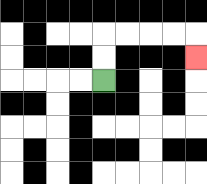{'start': '[4, 3]', 'end': '[8, 2]', 'path_directions': 'U,U,R,R,R,R,D', 'path_coordinates': '[[4, 3], [4, 2], [4, 1], [5, 1], [6, 1], [7, 1], [8, 1], [8, 2]]'}